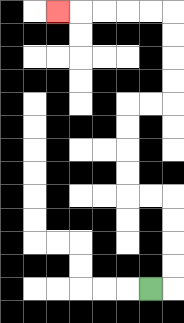{'start': '[6, 12]', 'end': '[2, 0]', 'path_directions': 'R,U,U,U,U,L,L,U,U,U,U,R,R,U,U,U,U,L,L,L,L,L', 'path_coordinates': '[[6, 12], [7, 12], [7, 11], [7, 10], [7, 9], [7, 8], [6, 8], [5, 8], [5, 7], [5, 6], [5, 5], [5, 4], [6, 4], [7, 4], [7, 3], [7, 2], [7, 1], [7, 0], [6, 0], [5, 0], [4, 0], [3, 0], [2, 0]]'}